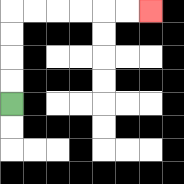{'start': '[0, 4]', 'end': '[6, 0]', 'path_directions': 'U,U,U,U,R,R,R,R,R,R', 'path_coordinates': '[[0, 4], [0, 3], [0, 2], [0, 1], [0, 0], [1, 0], [2, 0], [3, 0], [4, 0], [5, 0], [6, 0]]'}